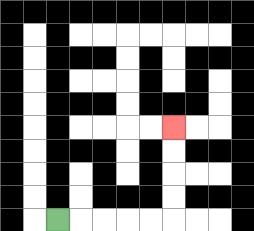{'start': '[2, 9]', 'end': '[7, 5]', 'path_directions': 'R,R,R,R,R,U,U,U,U', 'path_coordinates': '[[2, 9], [3, 9], [4, 9], [5, 9], [6, 9], [7, 9], [7, 8], [7, 7], [7, 6], [7, 5]]'}